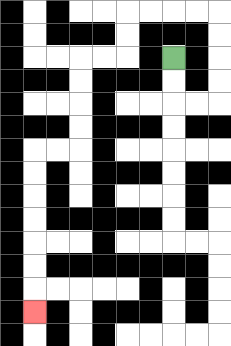{'start': '[7, 2]', 'end': '[1, 13]', 'path_directions': 'D,D,R,R,U,U,U,U,L,L,L,L,D,D,L,L,D,D,D,D,L,L,D,D,D,D,D,D,D', 'path_coordinates': '[[7, 2], [7, 3], [7, 4], [8, 4], [9, 4], [9, 3], [9, 2], [9, 1], [9, 0], [8, 0], [7, 0], [6, 0], [5, 0], [5, 1], [5, 2], [4, 2], [3, 2], [3, 3], [3, 4], [3, 5], [3, 6], [2, 6], [1, 6], [1, 7], [1, 8], [1, 9], [1, 10], [1, 11], [1, 12], [1, 13]]'}